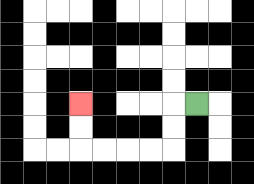{'start': '[8, 4]', 'end': '[3, 4]', 'path_directions': 'L,D,D,L,L,L,L,U,U', 'path_coordinates': '[[8, 4], [7, 4], [7, 5], [7, 6], [6, 6], [5, 6], [4, 6], [3, 6], [3, 5], [3, 4]]'}